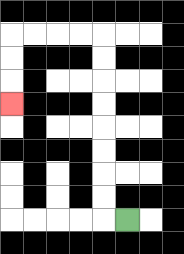{'start': '[5, 9]', 'end': '[0, 4]', 'path_directions': 'L,U,U,U,U,U,U,U,U,L,L,L,L,D,D,D', 'path_coordinates': '[[5, 9], [4, 9], [4, 8], [4, 7], [4, 6], [4, 5], [4, 4], [4, 3], [4, 2], [4, 1], [3, 1], [2, 1], [1, 1], [0, 1], [0, 2], [0, 3], [0, 4]]'}